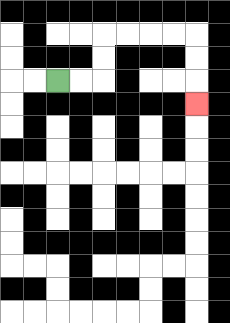{'start': '[2, 3]', 'end': '[8, 4]', 'path_directions': 'R,R,U,U,R,R,R,R,D,D,D', 'path_coordinates': '[[2, 3], [3, 3], [4, 3], [4, 2], [4, 1], [5, 1], [6, 1], [7, 1], [8, 1], [8, 2], [8, 3], [8, 4]]'}